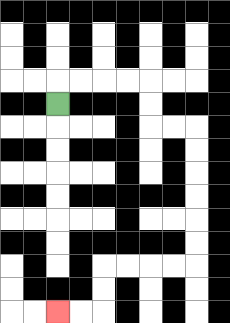{'start': '[2, 4]', 'end': '[2, 13]', 'path_directions': 'U,R,R,R,R,D,D,R,R,D,D,D,D,D,D,L,L,L,L,D,D,L,L', 'path_coordinates': '[[2, 4], [2, 3], [3, 3], [4, 3], [5, 3], [6, 3], [6, 4], [6, 5], [7, 5], [8, 5], [8, 6], [8, 7], [8, 8], [8, 9], [8, 10], [8, 11], [7, 11], [6, 11], [5, 11], [4, 11], [4, 12], [4, 13], [3, 13], [2, 13]]'}